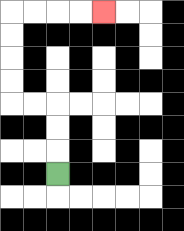{'start': '[2, 7]', 'end': '[4, 0]', 'path_directions': 'U,U,U,L,L,U,U,U,U,R,R,R,R', 'path_coordinates': '[[2, 7], [2, 6], [2, 5], [2, 4], [1, 4], [0, 4], [0, 3], [0, 2], [0, 1], [0, 0], [1, 0], [2, 0], [3, 0], [4, 0]]'}